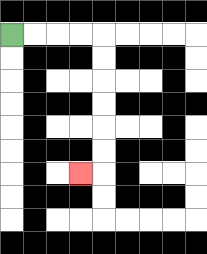{'start': '[0, 1]', 'end': '[3, 7]', 'path_directions': 'R,R,R,R,D,D,D,D,D,D,L', 'path_coordinates': '[[0, 1], [1, 1], [2, 1], [3, 1], [4, 1], [4, 2], [4, 3], [4, 4], [4, 5], [4, 6], [4, 7], [3, 7]]'}